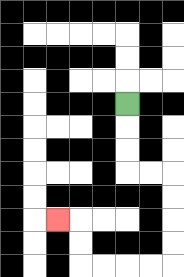{'start': '[5, 4]', 'end': '[2, 9]', 'path_directions': 'D,D,D,R,R,D,D,D,D,L,L,L,L,U,U,L', 'path_coordinates': '[[5, 4], [5, 5], [5, 6], [5, 7], [6, 7], [7, 7], [7, 8], [7, 9], [7, 10], [7, 11], [6, 11], [5, 11], [4, 11], [3, 11], [3, 10], [3, 9], [2, 9]]'}